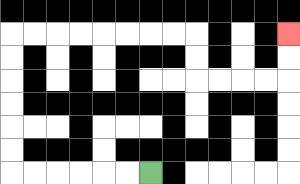{'start': '[6, 7]', 'end': '[12, 1]', 'path_directions': 'L,L,L,L,L,L,U,U,U,U,U,U,R,R,R,R,R,R,R,R,D,D,R,R,R,R,U,U', 'path_coordinates': '[[6, 7], [5, 7], [4, 7], [3, 7], [2, 7], [1, 7], [0, 7], [0, 6], [0, 5], [0, 4], [0, 3], [0, 2], [0, 1], [1, 1], [2, 1], [3, 1], [4, 1], [5, 1], [6, 1], [7, 1], [8, 1], [8, 2], [8, 3], [9, 3], [10, 3], [11, 3], [12, 3], [12, 2], [12, 1]]'}